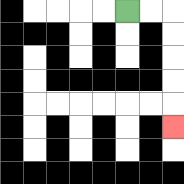{'start': '[5, 0]', 'end': '[7, 5]', 'path_directions': 'R,R,D,D,D,D,D', 'path_coordinates': '[[5, 0], [6, 0], [7, 0], [7, 1], [7, 2], [7, 3], [7, 4], [7, 5]]'}